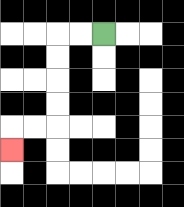{'start': '[4, 1]', 'end': '[0, 6]', 'path_directions': 'L,L,D,D,D,D,L,L,D', 'path_coordinates': '[[4, 1], [3, 1], [2, 1], [2, 2], [2, 3], [2, 4], [2, 5], [1, 5], [0, 5], [0, 6]]'}